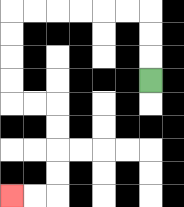{'start': '[6, 3]', 'end': '[0, 8]', 'path_directions': 'U,U,U,L,L,L,L,L,L,D,D,D,D,R,R,D,D,D,D,L,L', 'path_coordinates': '[[6, 3], [6, 2], [6, 1], [6, 0], [5, 0], [4, 0], [3, 0], [2, 0], [1, 0], [0, 0], [0, 1], [0, 2], [0, 3], [0, 4], [1, 4], [2, 4], [2, 5], [2, 6], [2, 7], [2, 8], [1, 8], [0, 8]]'}